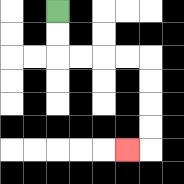{'start': '[2, 0]', 'end': '[5, 6]', 'path_directions': 'D,D,R,R,R,R,D,D,D,D,L', 'path_coordinates': '[[2, 0], [2, 1], [2, 2], [3, 2], [4, 2], [5, 2], [6, 2], [6, 3], [6, 4], [6, 5], [6, 6], [5, 6]]'}